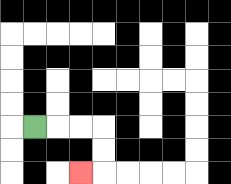{'start': '[1, 5]', 'end': '[3, 7]', 'path_directions': 'R,R,R,D,D,L', 'path_coordinates': '[[1, 5], [2, 5], [3, 5], [4, 5], [4, 6], [4, 7], [3, 7]]'}